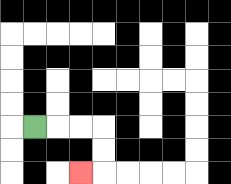{'start': '[1, 5]', 'end': '[3, 7]', 'path_directions': 'R,R,R,D,D,L', 'path_coordinates': '[[1, 5], [2, 5], [3, 5], [4, 5], [4, 6], [4, 7], [3, 7]]'}